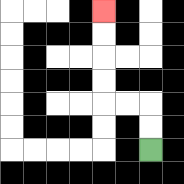{'start': '[6, 6]', 'end': '[4, 0]', 'path_directions': 'U,U,L,L,U,U,U,U', 'path_coordinates': '[[6, 6], [6, 5], [6, 4], [5, 4], [4, 4], [4, 3], [4, 2], [4, 1], [4, 0]]'}